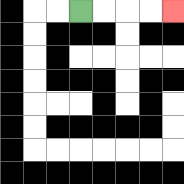{'start': '[3, 0]', 'end': '[7, 0]', 'path_directions': 'R,R,R,R', 'path_coordinates': '[[3, 0], [4, 0], [5, 0], [6, 0], [7, 0]]'}